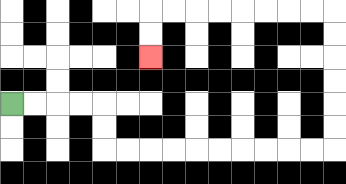{'start': '[0, 4]', 'end': '[6, 2]', 'path_directions': 'R,R,R,R,D,D,R,R,R,R,R,R,R,R,R,R,U,U,U,U,U,U,L,L,L,L,L,L,L,L,D,D', 'path_coordinates': '[[0, 4], [1, 4], [2, 4], [3, 4], [4, 4], [4, 5], [4, 6], [5, 6], [6, 6], [7, 6], [8, 6], [9, 6], [10, 6], [11, 6], [12, 6], [13, 6], [14, 6], [14, 5], [14, 4], [14, 3], [14, 2], [14, 1], [14, 0], [13, 0], [12, 0], [11, 0], [10, 0], [9, 0], [8, 0], [7, 0], [6, 0], [6, 1], [6, 2]]'}